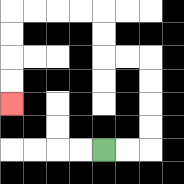{'start': '[4, 6]', 'end': '[0, 4]', 'path_directions': 'R,R,U,U,U,U,L,L,U,U,L,L,L,L,D,D,D,D', 'path_coordinates': '[[4, 6], [5, 6], [6, 6], [6, 5], [6, 4], [6, 3], [6, 2], [5, 2], [4, 2], [4, 1], [4, 0], [3, 0], [2, 0], [1, 0], [0, 0], [0, 1], [0, 2], [0, 3], [0, 4]]'}